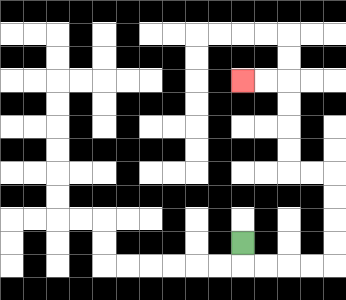{'start': '[10, 10]', 'end': '[10, 3]', 'path_directions': 'D,R,R,R,R,U,U,U,U,L,L,U,U,U,U,L,L', 'path_coordinates': '[[10, 10], [10, 11], [11, 11], [12, 11], [13, 11], [14, 11], [14, 10], [14, 9], [14, 8], [14, 7], [13, 7], [12, 7], [12, 6], [12, 5], [12, 4], [12, 3], [11, 3], [10, 3]]'}